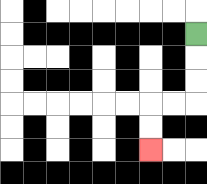{'start': '[8, 1]', 'end': '[6, 6]', 'path_directions': 'D,D,D,L,L,D,D', 'path_coordinates': '[[8, 1], [8, 2], [8, 3], [8, 4], [7, 4], [6, 4], [6, 5], [6, 6]]'}